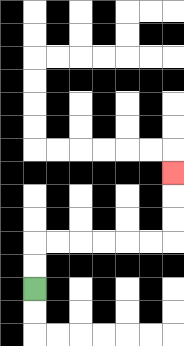{'start': '[1, 12]', 'end': '[7, 7]', 'path_directions': 'U,U,R,R,R,R,R,R,U,U,U', 'path_coordinates': '[[1, 12], [1, 11], [1, 10], [2, 10], [3, 10], [4, 10], [5, 10], [6, 10], [7, 10], [7, 9], [7, 8], [7, 7]]'}